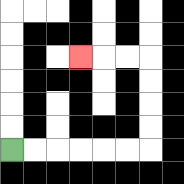{'start': '[0, 6]', 'end': '[3, 2]', 'path_directions': 'R,R,R,R,R,R,U,U,U,U,L,L,L', 'path_coordinates': '[[0, 6], [1, 6], [2, 6], [3, 6], [4, 6], [5, 6], [6, 6], [6, 5], [6, 4], [6, 3], [6, 2], [5, 2], [4, 2], [3, 2]]'}